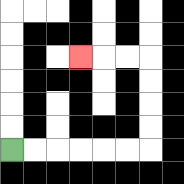{'start': '[0, 6]', 'end': '[3, 2]', 'path_directions': 'R,R,R,R,R,R,U,U,U,U,L,L,L', 'path_coordinates': '[[0, 6], [1, 6], [2, 6], [3, 6], [4, 6], [5, 6], [6, 6], [6, 5], [6, 4], [6, 3], [6, 2], [5, 2], [4, 2], [3, 2]]'}